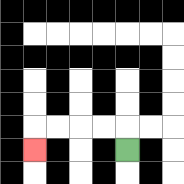{'start': '[5, 6]', 'end': '[1, 6]', 'path_directions': 'U,L,L,L,L,D', 'path_coordinates': '[[5, 6], [5, 5], [4, 5], [3, 5], [2, 5], [1, 5], [1, 6]]'}